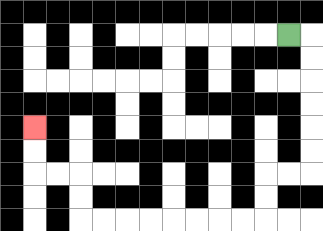{'start': '[12, 1]', 'end': '[1, 5]', 'path_directions': 'R,D,D,D,D,D,D,L,L,D,D,L,L,L,L,L,L,L,L,U,U,L,L,U,U', 'path_coordinates': '[[12, 1], [13, 1], [13, 2], [13, 3], [13, 4], [13, 5], [13, 6], [13, 7], [12, 7], [11, 7], [11, 8], [11, 9], [10, 9], [9, 9], [8, 9], [7, 9], [6, 9], [5, 9], [4, 9], [3, 9], [3, 8], [3, 7], [2, 7], [1, 7], [1, 6], [1, 5]]'}